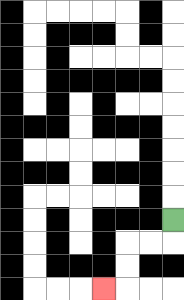{'start': '[7, 9]', 'end': '[4, 12]', 'path_directions': 'D,L,L,D,D,L', 'path_coordinates': '[[7, 9], [7, 10], [6, 10], [5, 10], [5, 11], [5, 12], [4, 12]]'}